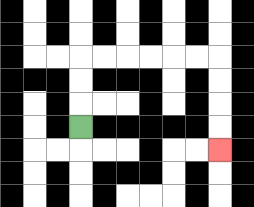{'start': '[3, 5]', 'end': '[9, 6]', 'path_directions': 'U,U,U,R,R,R,R,R,R,D,D,D,D', 'path_coordinates': '[[3, 5], [3, 4], [3, 3], [3, 2], [4, 2], [5, 2], [6, 2], [7, 2], [8, 2], [9, 2], [9, 3], [9, 4], [9, 5], [9, 6]]'}